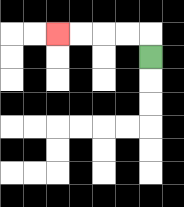{'start': '[6, 2]', 'end': '[2, 1]', 'path_directions': 'U,L,L,L,L', 'path_coordinates': '[[6, 2], [6, 1], [5, 1], [4, 1], [3, 1], [2, 1]]'}